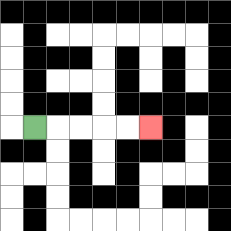{'start': '[1, 5]', 'end': '[6, 5]', 'path_directions': 'R,R,R,R,R', 'path_coordinates': '[[1, 5], [2, 5], [3, 5], [4, 5], [5, 5], [6, 5]]'}